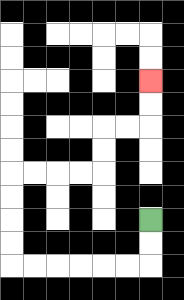{'start': '[6, 9]', 'end': '[6, 3]', 'path_directions': 'D,D,L,L,L,L,L,L,U,U,U,U,R,R,R,R,U,U,R,R,U,U', 'path_coordinates': '[[6, 9], [6, 10], [6, 11], [5, 11], [4, 11], [3, 11], [2, 11], [1, 11], [0, 11], [0, 10], [0, 9], [0, 8], [0, 7], [1, 7], [2, 7], [3, 7], [4, 7], [4, 6], [4, 5], [5, 5], [6, 5], [6, 4], [6, 3]]'}